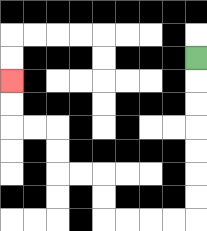{'start': '[8, 2]', 'end': '[0, 3]', 'path_directions': 'D,D,D,D,D,D,D,L,L,L,L,U,U,L,L,U,U,L,L,U,U', 'path_coordinates': '[[8, 2], [8, 3], [8, 4], [8, 5], [8, 6], [8, 7], [8, 8], [8, 9], [7, 9], [6, 9], [5, 9], [4, 9], [4, 8], [4, 7], [3, 7], [2, 7], [2, 6], [2, 5], [1, 5], [0, 5], [0, 4], [0, 3]]'}